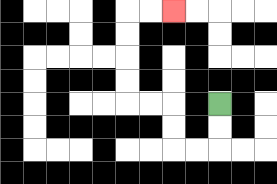{'start': '[9, 4]', 'end': '[7, 0]', 'path_directions': 'D,D,L,L,U,U,L,L,U,U,U,U,R,R', 'path_coordinates': '[[9, 4], [9, 5], [9, 6], [8, 6], [7, 6], [7, 5], [7, 4], [6, 4], [5, 4], [5, 3], [5, 2], [5, 1], [5, 0], [6, 0], [7, 0]]'}